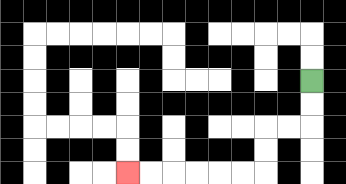{'start': '[13, 3]', 'end': '[5, 7]', 'path_directions': 'D,D,L,L,D,D,L,L,L,L,L,L', 'path_coordinates': '[[13, 3], [13, 4], [13, 5], [12, 5], [11, 5], [11, 6], [11, 7], [10, 7], [9, 7], [8, 7], [7, 7], [6, 7], [5, 7]]'}